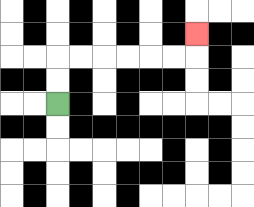{'start': '[2, 4]', 'end': '[8, 1]', 'path_directions': 'U,U,R,R,R,R,R,R,U', 'path_coordinates': '[[2, 4], [2, 3], [2, 2], [3, 2], [4, 2], [5, 2], [6, 2], [7, 2], [8, 2], [8, 1]]'}